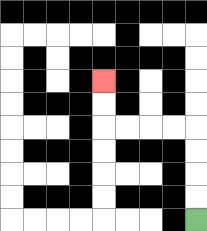{'start': '[8, 9]', 'end': '[4, 3]', 'path_directions': 'U,U,U,U,L,L,L,L,U,U', 'path_coordinates': '[[8, 9], [8, 8], [8, 7], [8, 6], [8, 5], [7, 5], [6, 5], [5, 5], [4, 5], [4, 4], [4, 3]]'}